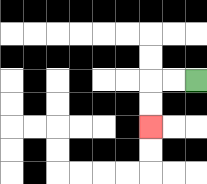{'start': '[8, 3]', 'end': '[6, 5]', 'path_directions': 'L,L,D,D', 'path_coordinates': '[[8, 3], [7, 3], [6, 3], [6, 4], [6, 5]]'}